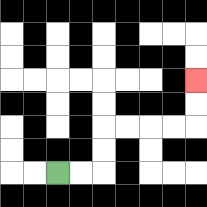{'start': '[2, 7]', 'end': '[8, 3]', 'path_directions': 'R,R,U,U,R,R,R,R,U,U', 'path_coordinates': '[[2, 7], [3, 7], [4, 7], [4, 6], [4, 5], [5, 5], [6, 5], [7, 5], [8, 5], [8, 4], [8, 3]]'}